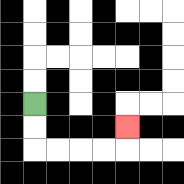{'start': '[1, 4]', 'end': '[5, 5]', 'path_directions': 'D,D,R,R,R,R,U', 'path_coordinates': '[[1, 4], [1, 5], [1, 6], [2, 6], [3, 6], [4, 6], [5, 6], [5, 5]]'}